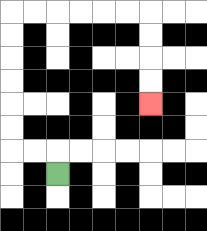{'start': '[2, 7]', 'end': '[6, 4]', 'path_directions': 'U,L,L,U,U,U,U,U,U,R,R,R,R,R,R,D,D,D,D', 'path_coordinates': '[[2, 7], [2, 6], [1, 6], [0, 6], [0, 5], [0, 4], [0, 3], [0, 2], [0, 1], [0, 0], [1, 0], [2, 0], [3, 0], [4, 0], [5, 0], [6, 0], [6, 1], [6, 2], [6, 3], [6, 4]]'}